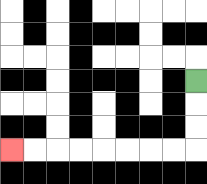{'start': '[8, 3]', 'end': '[0, 6]', 'path_directions': 'D,D,D,L,L,L,L,L,L,L,L', 'path_coordinates': '[[8, 3], [8, 4], [8, 5], [8, 6], [7, 6], [6, 6], [5, 6], [4, 6], [3, 6], [2, 6], [1, 6], [0, 6]]'}